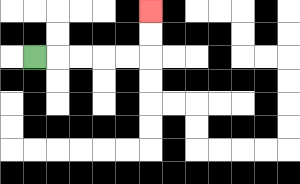{'start': '[1, 2]', 'end': '[6, 0]', 'path_directions': 'R,R,R,R,R,U,U', 'path_coordinates': '[[1, 2], [2, 2], [3, 2], [4, 2], [5, 2], [6, 2], [6, 1], [6, 0]]'}